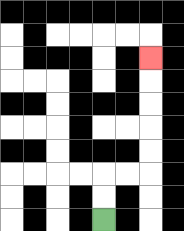{'start': '[4, 9]', 'end': '[6, 2]', 'path_directions': 'U,U,R,R,U,U,U,U,U', 'path_coordinates': '[[4, 9], [4, 8], [4, 7], [5, 7], [6, 7], [6, 6], [6, 5], [6, 4], [6, 3], [6, 2]]'}